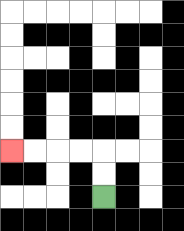{'start': '[4, 8]', 'end': '[0, 6]', 'path_directions': 'U,U,L,L,L,L', 'path_coordinates': '[[4, 8], [4, 7], [4, 6], [3, 6], [2, 6], [1, 6], [0, 6]]'}